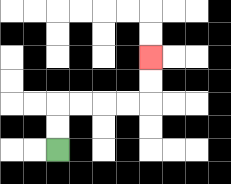{'start': '[2, 6]', 'end': '[6, 2]', 'path_directions': 'U,U,R,R,R,R,U,U', 'path_coordinates': '[[2, 6], [2, 5], [2, 4], [3, 4], [4, 4], [5, 4], [6, 4], [6, 3], [6, 2]]'}